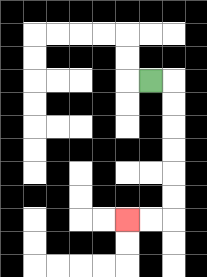{'start': '[6, 3]', 'end': '[5, 9]', 'path_directions': 'R,D,D,D,D,D,D,L,L', 'path_coordinates': '[[6, 3], [7, 3], [7, 4], [7, 5], [7, 6], [7, 7], [7, 8], [7, 9], [6, 9], [5, 9]]'}